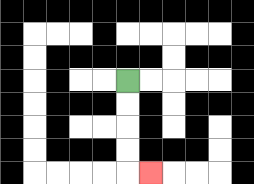{'start': '[5, 3]', 'end': '[6, 7]', 'path_directions': 'D,D,D,D,R', 'path_coordinates': '[[5, 3], [5, 4], [5, 5], [5, 6], [5, 7], [6, 7]]'}